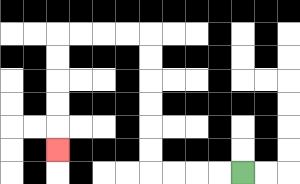{'start': '[10, 7]', 'end': '[2, 6]', 'path_directions': 'L,L,L,L,U,U,U,U,U,U,L,L,L,L,D,D,D,D,D', 'path_coordinates': '[[10, 7], [9, 7], [8, 7], [7, 7], [6, 7], [6, 6], [6, 5], [6, 4], [6, 3], [6, 2], [6, 1], [5, 1], [4, 1], [3, 1], [2, 1], [2, 2], [2, 3], [2, 4], [2, 5], [2, 6]]'}